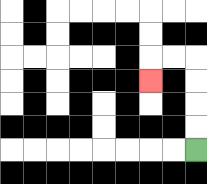{'start': '[8, 6]', 'end': '[6, 3]', 'path_directions': 'U,U,U,U,L,L,D', 'path_coordinates': '[[8, 6], [8, 5], [8, 4], [8, 3], [8, 2], [7, 2], [6, 2], [6, 3]]'}